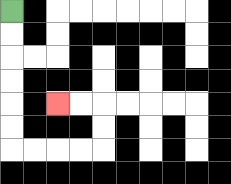{'start': '[0, 0]', 'end': '[2, 4]', 'path_directions': 'D,D,D,D,D,D,R,R,R,R,U,U,L,L', 'path_coordinates': '[[0, 0], [0, 1], [0, 2], [0, 3], [0, 4], [0, 5], [0, 6], [1, 6], [2, 6], [3, 6], [4, 6], [4, 5], [4, 4], [3, 4], [2, 4]]'}